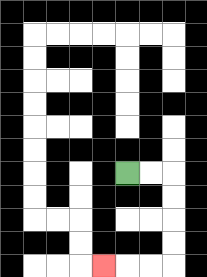{'start': '[5, 7]', 'end': '[4, 11]', 'path_directions': 'R,R,D,D,D,D,L,L,L', 'path_coordinates': '[[5, 7], [6, 7], [7, 7], [7, 8], [7, 9], [7, 10], [7, 11], [6, 11], [5, 11], [4, 11]]'}